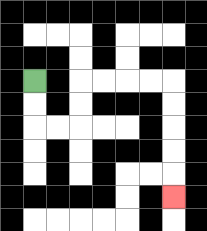{'start': '[1, 3]', 'end': '[7, 8]', 'path_directions': 'D,D,R,R,U,U,R,R,R,R,D,D,D,D,D', 'path_coordinates': '[[1, 3], [1, 4], [1, 5], [2, 5], [3, 5], [3, 4], [3, 3], [4, 3], [5, 3], [6, 3], [7, 3], [7, 4], [7, 5], [7, 6], [7, 7], [7, 8]]'}